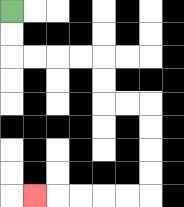{'start': '[0, 0]', 'end': '[1, 8]', 'path_directions': 'D,D,R,R,R,R,D,D,R,R,D,D,D,D,L,L,L,L,L', 'path_coordinates': '[[0, 0], [0, 1], [0, 2], [1, 2], [2, 2], [3, 2], [4, 2], [4, 3], [4, 4], [5, 4], [6, 4], [6, 5], [6, 6], [6, 7], [6, 8], [5, 8], [4, 8], [3, 8], [2, 8], [1, 8]]'}